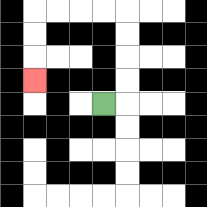{'start': '[4, 4]', 'end': '[1, 3]', 'path_directions': 'R,U,U,U,U,L,L,L,L,D,D,D', 'path_coordinates': '[[4, 4], [5, 4], [5, 3], [5, 2], [5, 1], [5, 0], [4, 0], [3, 0], [2, 0], [1, 0], [1, 1], [1, 2], [1, 3]]'}